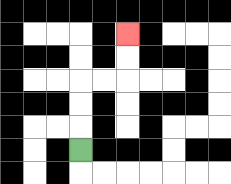{'start': '[3, 6]', 'end': '[5, 1]', 'path_directions': 'U,U,U,R,R,U,U', 'path_coordinates': '[[3, 6], [3, 5], [3, 4], [3, 3], [4, 3], [5, 3], [5, 2], [5, 1]]'}